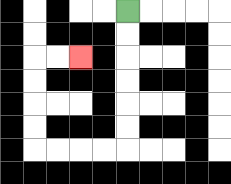{'start': '[5, 0]', 'end': '[3, 2]', 'path_directions': 'D,D,D,D,D,D,L,L,L,L,U,U,U,U,R,R', 'path_coordinates': '[[5, 0], [5, 1], [5, 2], [5, 3], [5, 4], [5, 5], [5, 6], [4, 6], [3, 6], [2, 6], [1, 6], [1, 5], [1, 4], [1, 3], [1, 2], [2, 2], [3, 2]]'}